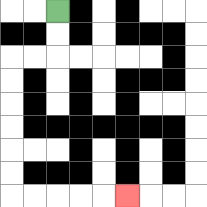{'start': '[2, 0]', 'end': '[5, 8]', 'path_directions': 'D,D,L,L,D,D,D,D,D,D,R,R,R,R,R', 'path_coordinates': '[[2, 0], [2, 1], [2, 2], [1, 2], [0, 2], [0, 3], [0, 4], [0, 5], [0, 6], [0, 7], [0, 8], [1, 8], [2, 8], [3, 8], [4, 8], [5, 8]]'}